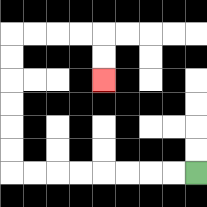{'start': '[8, 7]', 'end': '[4, 3]', 'path_directions': 'L,L,L,L,L,L,L,L,U,U,U,U,U,U,R,R,R,R,D,D', 'path_coordinates': '[[8, 7], [7, 7], [6, 7], [5, 7], [4, 7], [3, 7], [2, 7], [1, 7], [0, 7], [0, 6], [0, 5], [0, 4], [0, 3], [0, 2], [0, 1], [1, 1], [2, 1], [3, 1], [4, 1], [4, 2], [4, 3]]'}